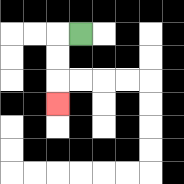{'start': '[3, 1]', 'end': '[2, 4]', 'path_directions': 'L,D,D,D', 'path_coordinates': '[[3, 1], [2, 1], [2, 2], [2, 3], [2, 4]]'}